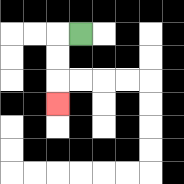{'start': '[3, 1]', 'end': '[2, 4]', 'path_directions': 'L,D,D,D', 'path_coordinates': '[[3, 1], [2, 1], [2, 2], [2, 3], [2, 4]]'}